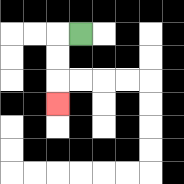{'start': '[3, 1]', 'end': '[2, 4]', 'path_directions': 'L,D,D,D', 'path_coordinates': '[[3, 1], [2, 1], [2, 2], [2, 3], [2, 4]]'}